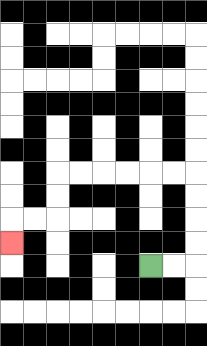{'start': '[6, 11]', 'end': '[0, 10]', 'path_directions': 'R,R,U,U,U,U,L,L,L,L,L,L,D,D,L,L,D', 'path_coordinates': '[[6, 11], [7, 11], [8, 11], [8, 10], [8, 9], [8, 8], [8, 7], [7, 7], [6, 7], [5, 7], [4, 7], [3, 7], [2, 7], [2, 8], [2, 9], [1, 9], [0, 9], [0, 10]]'}